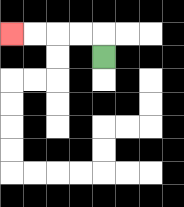{'start': '[4, 2]', 'end': '[0, 1]', 'path_directions': 'U,L,L,L,L', 'path_coordinates': '[[4, 2], [4, 1], [3, 1], [2, 1], [1, 1], [0, 1]]'}